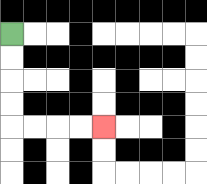{'start': '[0, 1]', 'end': '[4, 5]', 'path_directions': 'D,D,D,D,R,R,R,R', 'path_coordinates': '[[0, 1], [0, 2], [0, 3], [0, 4], [0, 5], [1, 5], [2, 5], [3, 5], [4, 5]]'}